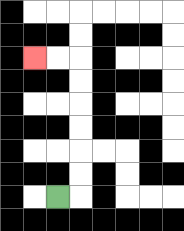{'start': '[2, 8]', 'end': '[1, 2]', 'path_directions': 'R,U,U,U,U,U,U,L,L', 'path_coordinates': '[[2, 8], [3, 8], [3, 7], [3, 6], [3, 5], [3, 4], [3, 3], [3, 2], [2, 2], [1, 2]]'}